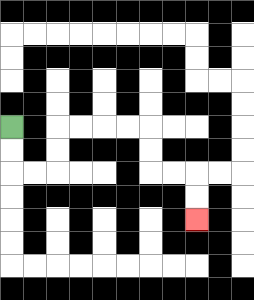{'start': '[0, 5]', 'end': '[8, 9]', 'path_directions': 'D,D,R,R,U,U,R,R,R,R,D,D,R,R,D,D', 'path_coordinates': '[[0, 5], [0, 6], [0, 7], [1, 7], [2, 7], [2, 6], [2, 5], [3, 5], [4, 5], [5, 5], [6, 5], [6, 6], [6, 7], [7, 7], [8, 7], [8, 8], [8, 9]]'}